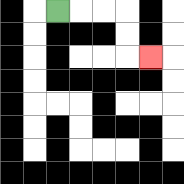{'start': '[2, 0]', 'end': '[6, 2]', 'path_directions': 'R,R,R,D,D,R', 'path_coordinates': '[[2, 0], [3, 0], [4, 0], [5, 0], [5, 1], [5, 2], [6, 2]]'}